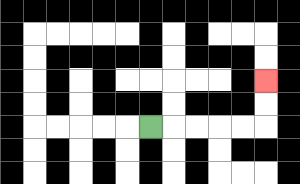{'start': '[6, 5]', 'end': '[11, 3]', 'path_directions': 'R,R,R,R,R,U,U', 'path_coordinates': '[[6, 5], [7, 5], [8, 5], [9, 5], [10, 5], [11, 5], [11, 4], [11, 3]]'}